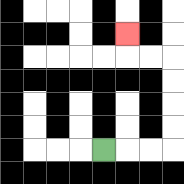{'start': '[4, 6]', 'end': '[5, 1]', 'path_directions': 'R,R,R,U,U,U,U,L,L,U', 'path_coordinates': '[[4, 6], [5, 6], [6, 6], [7, 6], [7, 5], [7, 4], [7, 3], [7, 2], [6, 2], [5, 2], [5, 1]]'}